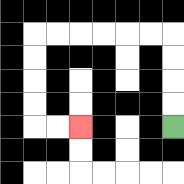{'start': '[7, 5]', 'end': '[3, 5]', 'path_directions': 'U,U,U,U,L,L,L,L,L,L,D,D,D,D,R,R', 'path_coordinates': '[[7, 5], [7, 4], [7, 3], [7, 2], [7, 1], [6, 1], [5, 1], [4, 1], [3, 1], [2, 1], [1, 1], [1, 2], [1, 3], [1, 4], [1, 5], [2, 5], [3, 5]]'}